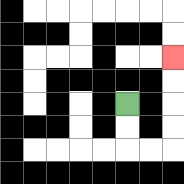{'start': '[5, 4]', 'end': '[7, 2]', 'path_directions': 'D,D,R,R,U,U,U,U', 'path_coordinates': '[[5, 4], [5, 5], [5, 6], [6, 6], [7, 6], [7, 5], [7, 4], [7, 3], [7, 2]]'}